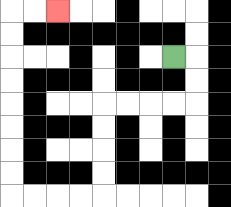{'start': '[7, 2]', 'end': '[2, 0]', 'path_directions': 'R,D,D,L,L,L,L,D,D,D,D,L,L,L,L,U,U,U,U,U,U,U,U,R,R', 'path_coordinates': '[[7, 2], [8, 2], [8, 3], [8, 4], [7, 4], [6, 4], [5, 4], [4, 4], [4, 5], [4, 6], [4, 7], [4, 8], [3, 8], [2, 8], [1, 8], [0, 8], [0, 7], [0, 6], [0, 5], [0, 4], [0, 3], [0, 2], [0, 1], [0, 0], [1, 0], [2, 0]]'}